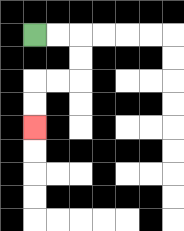{'start': '[1, 1]', 'end': '[1, 5]', 'path_directions': 'R,R,D,D,L,L,D,D', 'path_coordinates': '[[1, 1], [2, 1], [3, 1], [3, 2], [3, 3], [2, 3], [1, 3], [1, 4], [1, 5]]'}